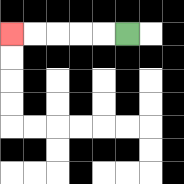{'start': '[5, 1]', 'end': '[0, 1]', 'path_directions': 'L,L,L,L,L', 'path_coordinates': '[[5, 1], [4, 1], [3, 1], [2, 1], [1, 1], [0, 1]]'}